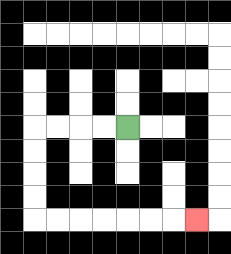{'start': '[5, 5]', 'end': '[8, 9]', 'path_directions': 'L,L,L,L,D,D,D,D,R,R,R,R,R,R,R', 'path_coordinates': '[[5, 5], [4, 5], [3, 5], [2, 5], [1, 5], [1, 6], [1, 7], [1, 8], [1, 9], [2, 9], [3, 9], [4, 9], [5, 9], [6, 9], [7, 9], [8, 9]]'}